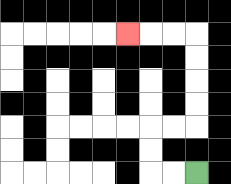{'start': '[8, 7]', 'end': '[5, 1]', 'path_directions': 'L,L,U,U,R,R,U,U,U,U,L,L,L', 'path_coordinates': '[[8, 7], [7, 7], [6, 7], [6, 6], [6, 5], [7, 5], [8, 5], [8, 4], [8, 3], [8, 2], [8, 1], [7, 1], [6, 1], [5, 1]]'}